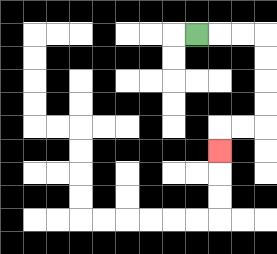{'start': '[8, 1]', 'end': '[9, 6]', 'path_directions': 'R,R,R,D,D,D,D,L,L,D', 'path_coordinates': '[[8, 1], [9, 1], [10, 1], [11, 1], [11, 2], [11, 3], [11, 4], [11, 5], [10, 5], [9, 5], [9, 6]]'}